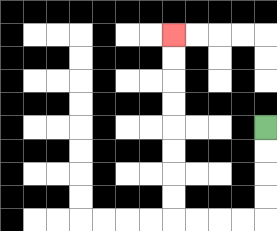{'start': '[11, 5]', 'end': '[7, 1]', 'path_directions': 'D,D,D,D,L,L,L,L,U,U,U,U,U,U,U,U', 'path_coordinates': '[[11, 5], [11, 6], [11, 7], [11, 8], [11, 9], [10, 9], [9, 9], [8, 9], [7, 9], [7, 8], [7, 7], [7, 6], [7, 5], [7, 4], [7, 3], [7, 2], [7, 1]]'}